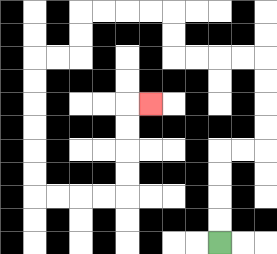{'start': '[9, 10]', 'end': '[6, 4]', 'path_directions': 'U,U,U,U,R,R,U,U,U,U,L,L,L,L,U,U,L,L,L,L,D,D,L,L,D,D,D,D,D,D,R,R,R,R,U,U,U,U,R', 'path_coordinates': '[[9, 10], [9, 9], [9, 8], [9, 7], [9, 6], [10, 6], [11, 6], [11, 5], [11, 4], [11, 3], [11, 2], [10, 2], [9, 2], [8, 2], [7, 2], [7, 1], [7, 0], [6, 0], [5, 0], [4, 0], [3, 0], [3, 1], [3, 2], [2, 2], [1, 2], [1, 3], [1, 4], [1, 5], [1, 6], [1, 7], [1, 8], [2, 8], [3, 8], [4, 8], [5, 8], [5, 7], [5, 6], [5, 5], [5, 4], [6, 4]]'}